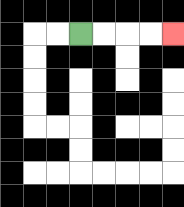{'start': '[3, 1]', 'end': '[7, 1]', 'path_directions': 'R,R,R,R', 'path_coordinates': '[[3, 1], [4, 1], [5, 1], [6, 1], [7, 1]]'}